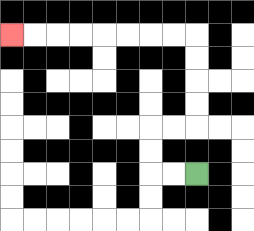{'start': '[8, 7]', 'end': '[0, 1]', 'path_directions': 'L,L,U,U,R,R,U,U,U,U,L,L,L,L,L,L,L,L', 'path_coordinates': '[[8, 7], [7, 7], [6, 7], [6, 6], [6, 5], [7, 5], [8, 5], [8, 4], [8, 3], [8, 2], [8, 1], [7, 1], [6, 1], [5, 1], [4, 1], [3, 1], [2, 1], [1, 1], [0, 1]]'}